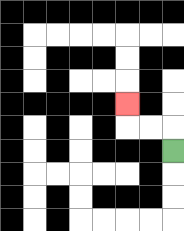{'start': '[7, 6]', 'end': '[5, 4]', 'path_directions': 'U,L,L,U', 'path_coordinates': '[[7, 6], [7, 5], [6, 5], [5, 5], [5, 4]]'}